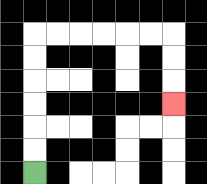{'start': '[1, 7]', 'end': '[7, 4]', 'path_directions': 'U,U,U,U,U,U,R,R,R,R,R,R,D,D,D', 'path_coordinates': '[[1, 7], [1, 6], [1, 5], [1, 4], [1, 3], [1, 2], [1, 1], [2, 1], [3, 1], [4, 1], [5, 1], [6, 1], [7, 1], [7, 2], [7, 3], [7, 4]]'}